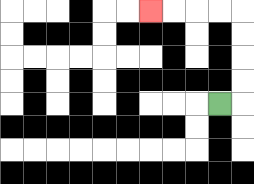{'start': '[9, 4]', 'end': '[6, 0]', 'path_directions': 'R,U,U,U,U,L,L,L,L', 'path_coordinates': '[[9, 4], [10, 4], [10, 3], [10, 2], [10, 1], [10, 0], [9, 0], [8, 0], [7, 0], [6, 0]]'}